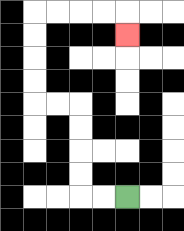{'start': '[5, 8]', 'end': '[5, 1]', 'path_directions': 'L,L,U,U,U,U,L,L,U,U,U,U,R,R,R,R,D', 'path_coordinates': '[[5, 8], [4, 8], [3, 8], [3, 7], [3, 6], [3, 5], [3, 4], [2, 4], [1, 4], [1, 3], [1, 2], [1, 1], [1, 0], [2, 0], [3, 0], [4, 0], [5, 0], [5, 1]]'}